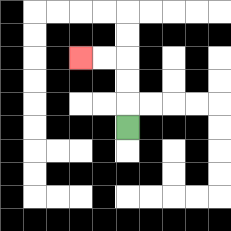{'start': '[5, 5]', 'end': '[3, 2]', 'path_directions': 'U,U,U,L,L', 'path_coordinates': '[[5, 5], [5, 4], [5, 3], [5, 2], [4, 2], [3, 2]]'}